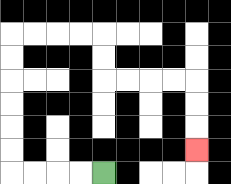{'start': '[4, 7]', 'end': '[8, 6]', 'path_directions': 'L,L,L,L,U,U,U,U,U,U,R,R,R,R,D,D,R,R,R,R,D,D,D', 'path_coordinates': '[[4, 7], [3, 7], [2, 7], [1, 7], [0, 7], [0, 6], [0, 5], [0, 4], [0, 3], [0, 2], [0, 1], [1, 1], [2, 1], [3, 1], [4, 1], [4, 2], [4, 3], [5, 3], [6, 3], [7, 3], [8, 3], [8, 4], [8, 5], [8, 6]]'}